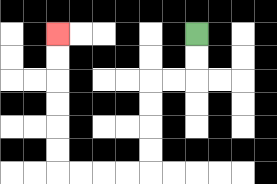{'start': '[8, 1]', 'end': '[2, 1]', 'path_directions': 'D,D,L,L,D,D,D,D,L,L,L,L,U,U,U,U,U,U', 'path_coordinates': '[[8, 1], [8, 2], [8, 3], [7, 3], [6, 3], [6, 4], [6, 5], [6, 6], [6, 7], [5, 7], [4, 7], [3, 7], [2, 7], [2, 6], [2, 5], [2, 4], [2, 3], [2, 2], [2, 1]]'}